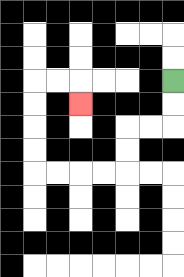{'start': '[7, 3]', 'end': '[3, 4]', 'path_directions': 'D,D,L,L,D,D,L,L,L,L,U,U,U,U,R,R,D', 'path_coordinates': '[[7, 3], [7, 4], [7, 5], [6, 5], [5, 5], [5, 6], [5, 7], [4, 7], [3, 7], [2, 7], [1, 7], [1, 6], [1, 5], [1, 4], [1, 3], [2, 3], [3, 3], [3, 4]]'}